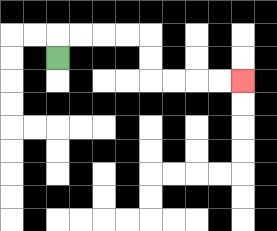{'start': '[2, 2]', 'end': '[10, 3]', 'path_directions': 'U,R,R,R,R,D,D,R,R,R,R', 'path_coordinates': '[[2, 2], [2, 1], [3, 1], [4, 1], [5, 1], [6, 1], [6, 2], [6, 3], [7, 3], [8, 3], [9, 3], [10, 3]]'}